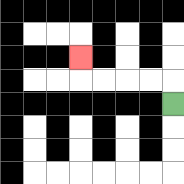{'start': '[7, 4]', 'end': '[3, 2]', 'path_directions': 'U,L,L,L,L,U', 'path_coordinates': '[[7, 4], [7, 3], [6, 3], [5, 3], [4, 3], [3, 3], [3, 2]]'}